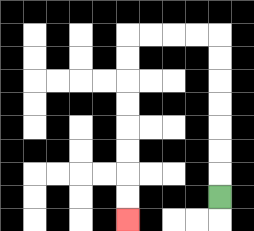{'start': '[9, 8]', 'end': '[5, 9]', 'path_directions': 'U,U,U,U,U,U,U,L,L,L,L,D,D,D,D,D,D,D,D', 'path_coordinates': '[[9, 8], [9, 7], [9, 6], [9, 5], [9, 4], [9, 3], [9, 2], [9, 1], [8, 1], [7, 1], [6, 1], [5, 1], [5, 2], [5, 3], [5, 4], [5, 5], [5, 6], [5, 7], [5, 8], [5, 9]]'}